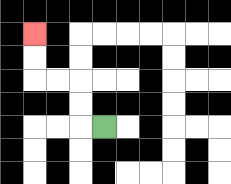{'start': '[4, 5]', 'end': '[1, 1]', 'path_directions': 'L,U,U,L,L,U,U', 'path_coordinates': '[[4, 5], [3, 5], [3, 4], [3, 3], [2, 3], [1, 3], [1, 2], [1, 1]]'}